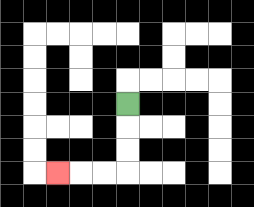{'start': '[5, 4]', 'end': '[2, 7]', 'path_directions': 'D,D,D,L,L,L', 'path_coordinates': '[[5, 4], [5, 5], [5, 6], [5, 7], [4, 7], [3, 7], [2, 7]]'}